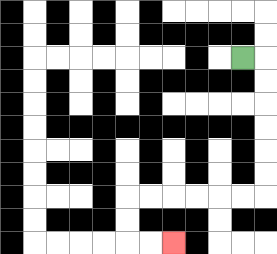{'start': '[10, 2]', 'end': '[7, 10]', 'path_directions': 'R,D,D,D,D,D,D,L,L,L,L,L,L,D,D,R,R', 'path_coordinates': '[[10, 2], [11, 2], [11, 3], [11, 4], [11, 5], [11, 6], [11, 7], [11, 8], [10, 8], [9, 8], [8, 8], [7, 8], [6, 8], [5, 8], [5, 9], [5, 10], [6, 10], [7, 10]]'}